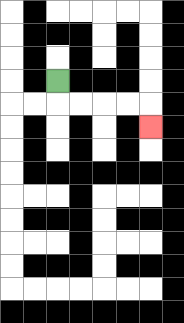{'start': '[2, 3]', 'end': '[6, 5]', 'path_directions': 'D,R,R,R,R,D', 'path_coordinates': '[[2, 3], [2, 4], [3, 4], [4, 4], [5, 4], [6, 4], [6, 5]]'}